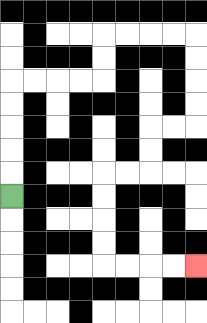{'start': '[0, 8]', 'end': '[8, 11]', 'path_directions': 'U,U,U,U,U,R,R,R,R,U,U,R,R,R,R,D,D,D,D,L,L,D,D,L,L,D,D,D,D,R,R,R,R', 'path_coordinates': '[[0, 8], [0, 7], [0, 6], [0, 5], [0, 4], [0, 3], [1, 3], [2, 3], [3, 3], [4, 3], [4, 2], [4, 1], [5, 1], [6, 1], [7, 1], [8, 1], [8, 2], [8, 3], [8, 4], [8, 5], [7, 5], [6, 5], [6, 6], [6, 7], [5, 7], [4, 7], [4, 8], [4, 9], [4, 10], [4, 11], [5, 11], [6, 11], [7, 11], [8, 11]]'}